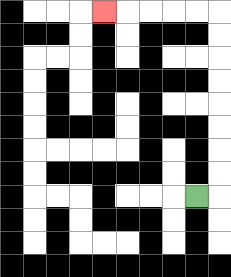{'start': '[8, 8]', 'end': '[4, 0]', 'path_directions': 'R,U,U,U,U,U,U,U,U,L,L,L,L,L', 'path_coordinates': '[[8, 8], [9, 8], [9, 7], [9, 6], [9, 5], [9, 4], [9, 3], [9, 2], [9, 1], [9, 0], [8, 0], [7, 0], [6, 0], [5, 0], [4, 0]]'}